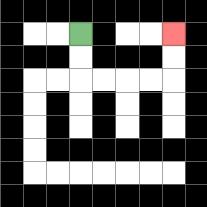{'start': '[3, 1]', 'end': '[7, 1]', 'path_directions': 'D,D,R,R,R,R,U,U', 'path_coordinates': '[[3, 1], [3, 2], [3, 3], [4, 3], [5, 3], [6, 3], [7, 3], [7, 2], [7, 1]]'}